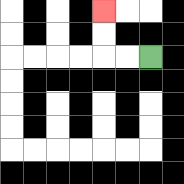{'start': '[6, 2]', 'end': '[4, 0]', 'path_directions': 'L,L,U,U', 'path_coordinates': '[[6, 2], [5, 2], [4, 2], [4, 1], [4, 0]]'}